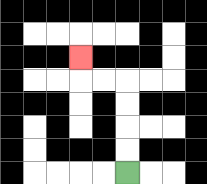{'start': '[5, 7]', 'end': '[3, 2]', 'path_directions': 'U,U,U,U,L,L,U', 'path_coordinates': '[[5, 7], [5, 6], [5, 5], [5, 4], [5, 3], [4, 3], [3, 3], [3, 2]]'}